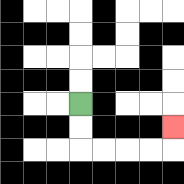{'start': '[3, 4]', 'end': '[7, 5]', 'path_directions': 'D,D,R,R,R,R,U', 'path_coordinates': '[[3, 4], [3, 5], [3, 6], [4, 6], [5, 6], [6, 6], [7, 6], [7, 5]]'}